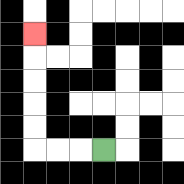{'start': '[4, 6]', 'end': '[1, 1]', 'path_directions': 'L,L,L,U,U,U,U,U', 'path_coordinates': '[[4, 6], [3, 6], [2, 6], [1, 6], [1, 5], [1, 4], [1, 3], [1, 2], [1, 1]]'}